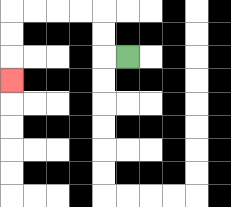{'start': '[5, 2]', 'end': '[0, 3]', 'path_directions': 'L,U,U,L,L,L,L,D,D,D', 'path_coordinates': '[[5, 2], [4, 2], [4, 1], [4, 0], [3, 0], [2, 0], [1, 0], [0, 0], [0, 1], [0, 2], [0, 3]]'}